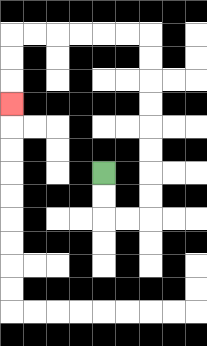{'start': '[4, 7]', 'end': '[0, 4]', 'path_directions': 'D,D,R,R,U,U,U,U,U,U,U,U,L,L,L,L,L,L,D,D,D', 'path_coordinates': '[[4, 7], [4, 8], [4, 9], [5, 9], [6, 9], [6, 8], [6, 7], [6, 6], [6, 5], [6, 4], [6, 3], [6, 2], [6, 1], [5, 1], [4, 1], [3, 1], [2, 1], [1, 1], [0, 1], [0, 2], [0, 3], [0, 4]]'}